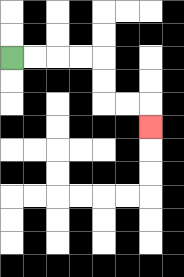{'start': '[0, 2]', 'end': '[6, 5]', 'path_directions': 'R,R,R,R,D,D,R,R,D', 'path_coordinates': '[[0, 2], [1, 2], [2, 2], [3, 2], [4, 2], [4, 3], [4, 4], [5, 4], [6, 4], [6, 5]]'}